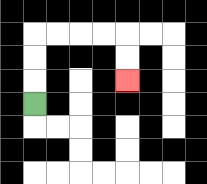{'start': '[1, 4]', 'end': '[5, 3]', 'path_directions': 'U,U,U,R,R,R,R,D,D', 'path_coordinates': '[[1, 4], [1, 3], [1, 2], [1, 1], [2, 1], [3, 1], [4, 1], [5, 1], [5, 2], [5, 3]]'}